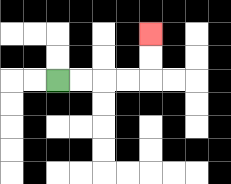{'start': '[2, 3]', 'end': '[6, 1]', 'path_directions': 'R,R,R,R,U,U', 'path_coordinates': '[[2, 3], [3, 3], [4, 3], [5, 3], [6, 3], [6, 2], [6, 1]]'}